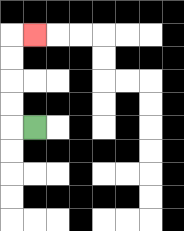{'start': '[1, 5]', 'end': '[1, 1]', 'path_directions': 'L,U,U,U,U,R', 'path_coordinates': '[[1, 5], [0, 5], [0, 4], [0, 3], [0, 2], [0, 1], [1, 1]]'}